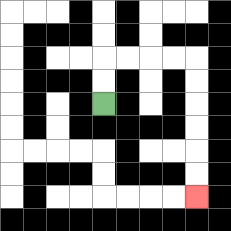{'start': '[4, 4]', 'end': '[8, 8]', 'path_directions': 'U,U,R,R,R,R,D,D,D,D,D,D', 'path_coordinates': '[[4, 4], [4, 3], [4, 2], [5, 2], [6, 2], [7, 2], [8, 2], [8, 3], [8, 4], [8, 5], [8, 6], [8, 7], [8, 8]]'}